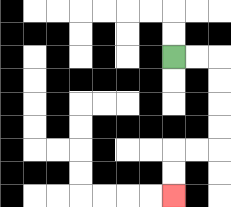{'start': '[7, 2]', 'end': '[7, 8]', 'path_directions': 'R,R,D,D,D,D,L,L,D,D', 'path_coordinates': '[[7, 2], [8, 2], [9, 2], [9, 3], [9, 4], [9, 5], [9, 6], [8, 6], [7, 6], [7, 7], [7, 8]]'}